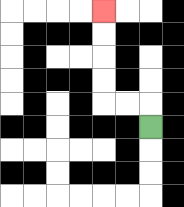{'start': '[6, 5]', 'end': '[4, 0]', 'path_directions': 'U,L,L,U,U,U,U', 'path_coordinates': '[[6, 5], [6, 4], [5, 4], [4, 4], [4, 3], [4, 2], [4, 1], [4, 0]]'}